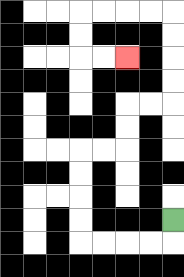{'start': '[7, 9]', 'end': '[5, 2]', 'path_directions': 'D,L,L,L,L,U,U,U,U,R,R,U,U,R,R,U,U,U,U,L,L,L,L,D,D,R,R', 'path_coordinates': '[[7, 9], [7, 10], [6, 10], [5, 10], [4, 10], [3, 10], [3, 9], [3, 8], [3, 7], [3, 6], [4, 6], [5, 6], [5, 5], [5, 4], [6, 4], [7, 4], [7, 3], [7, 2], [7, 1], [7, 0], [6, 0], [5, 0], [4, 0], [3, 0], [3, 1], [3, 2], [4, 2], [5, 2]]'}